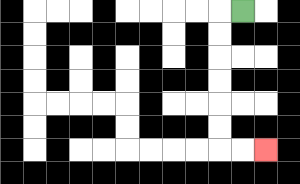{'start': '[10, 0]', 'end': '[11, 6]', 'path_directions': 'L,D,D,D,D,D,D,R,R', 'path_coordinates': '[[10, 0], [9, 0], [9, 1], [9, 2], [9, 3], [9, 4], [9, 5], [9, 6], [10, 6], [11, 6]]'}